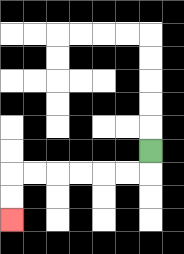{'start': '[6, 6]', 'end': '[0, 9]', 'path_directions': 'D,L,L,L,L,L,L,D,D', 'path_coordinates': '[[6, 6], [6, 7], [5, 7], [4, 7], [3, 7], [2, 7], [1, 7], [0, 7], [0, 8], [0, 9]]'}